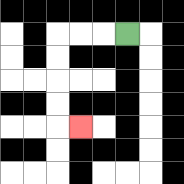{'start': '[5, 1]', 'end': '[3, 5]', 'path_directions': 'L,L,L,D,D,D,D,R', 'path_coordinates': '[[5, 1], [4, 1], [3, 1], [2, 1], [2, 2], [2, 3], [2, 4], [2, 5], [3, 5]]'}